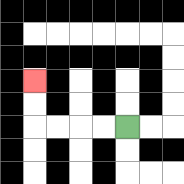{'start': '[5, 5]', 'end': '[1, 3]', 'path_directions': 'L,L,L,L,U,U', 'path_coordinates': '[[5, 5], [4, 5], [3, 5], [2, 5], [1, 5], [1, 4], [1, 3]]'}